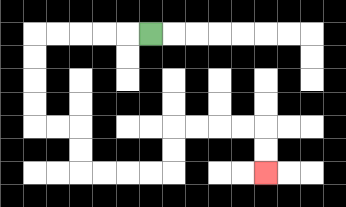{'start': '[6, 1]', 'end': '[11, 7]', 'path_directions': 'L,L,L,L,L,D,D,D,D,R,R,D,D,R,R,R,R,U,U,R,R,R,R,D,D', 'path_coordinates': '[[6, 1], [5, 1], [4, 1], [3, 1], [2, 1], [1, 1], [1, 2], [1, 3], [1, 4], [1, 5], [2, 5], [3, 5], [3, 6], [3, 7], [4, 7], [5, 7], [6, 7], [7, 7], [7, 6], [7, 5], [8, 5], [9, 5], [10, 5], [11, 5], [11, 6], [11, 7]]'}